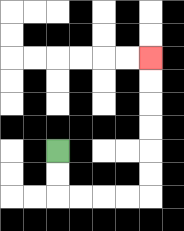{'start': '[2, 6]', 'end': '[6, 2]', 'path_directions': 'D,D,R,R,R,R,U,U,U,U,U,U', 'path_coordinates': '[[2, 6], [2, 7], [2, 8], [3, 8], [4, 8], [5, 8], [6, 8], [6, 7], [6, 6], [6, 5], [6, 4], [6, 3], [6, 2]]'}